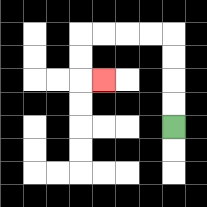{'start': '[7, 5]', 'end': '[4, 3]', 'path_directions': 'U,U,U,U,L,L,L,L,D,D,R', 'path_coordinates': '[[7, 5], [7, 4], [7, 3], [7, 2], [7, 1], [6, 1], [5, 1], [4, 1], [3, 1], [3, 2], [3, 3], [4, 3]]'}